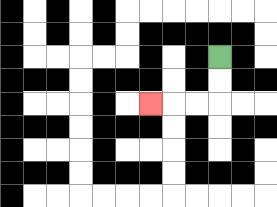{'start': '[9, 2]', 'end': '[6, 4]', 'path_directions': 'D,D,L,L,L', 'path_coordinates': '[[9, 2], [9, 3], [9, 4], [8, 4], [7, 4], [6, 4]]'}